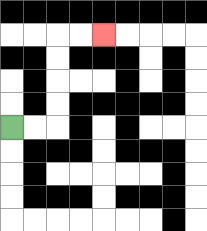{'start': '[0, 5]', 'end': '[4, 1]', 'path_directions': 'R,R,U,U,U,U,R,R', 'path_coordinates': '[[0, 5], [1, 5], [2, 5], [2, 4], [2, 3], [2, 2], [2, 1], [3, 1], [4, 1]]'}